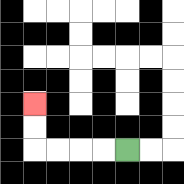{'start': '[5, 6]', 'end': '[1, 4]', 'path_directions': 'L,L,L,L,U,U', 'path_coordinates': '[[5, 6], [4, 6], [3, 6], [2, 6], [1, 6], [1, 5], [1, 4]]'}